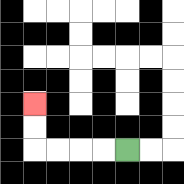{'start': '[5, 6]', 'end': '[1, 4]', 'path_directions': 'L,L,L,L,U,U', 'path_coordinates': '[[5, 6], [4, 6], [3, 6], [2, 6], [1, 6], [1, 5], [1, 4]]'}